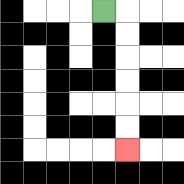{'start': '[4, 0]', 'end': '[5, 6]', 'path_directions': 'R,D,D,D,D,D,D', 'path_coordinates': '[[4, 0], [5, 0], [5, 1], [5, 2], [5, 3], [5, 4], [5, 5], [5, 6]]'}